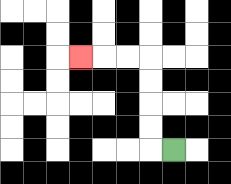{'start': '[7, 6]', 'end': '[3, 2]', 'path_directions': 'L,U,U,U,U,L,L,L', 'path_coordinates': '[[7, 6], [6, 6], [6, 5], [6, 4], [6, 3], [6, 2], [5, 2], [4, 2], [3, 2]]'}